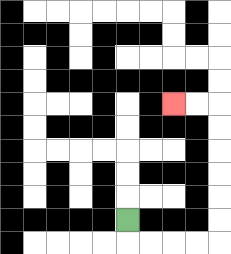{'start': '[5, 9]', 'end': '[7, 4]', 'path_directions': 'D,R,R,R,R,U,U,U,U,U,U,L,L', 'path_coordinates': '[[5, 9], [5, 10], [6, 10], [7, 10], [8, 10], [9, 10], [9, 9], [9, 8], [9, 7], [9, 6], [9, 5], [9, 4], [8, 4], [7, 4]]'}